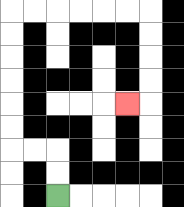{'start': '[2, 8]', 'end': '[5, 4]', 'path_directions': 'U,U,L,L,U,U,U,U,U,U,R,R,R,R,R,R,D,D,D,D,L', 'path_coordinates': '[[2, 8], [2, 7], [2, 6], [1, 6], [0, 6], [0, 5], [0, 4], [0, 3], [0, 2], [0, 1], [0, 0], [1, 0], [2, 0], [3, 0], [4, 0], [5, 0], [6, 0], [6, 1], [6, 2], [6, 3], [6, 4], [5, 4]]'}